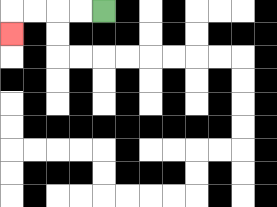{'start': '[4, 0]', 'end': '[0, 1]', 'path_directions': 'L,L,L,L,D', 'path_coordinates': '[[4, 0], [3, 0], [2, 0], [1, 0], [0, 0], [0, 1]]'}